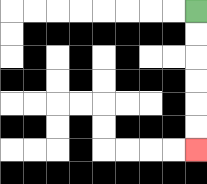{'start': '[8, 0]', 'end': '[8, 6]', 'path_directions': 'D,D,D,D,D,D', 'path_coordinates': '[[8, 0], [8, 1], [8, 2], [8, 3], [8, 4], [8, 5], [8, 6]]'}